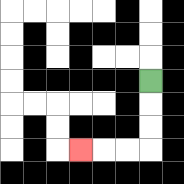{'start': '[6, 3]', 'end': '[3, 6]', 'path_directions': 'D,D,D,L,L,L', 'path_coordinates': '[[6, 3], [6, 4], [6, 5], [6, 6], [5, 6], [4, 6], [3, 6]]'}